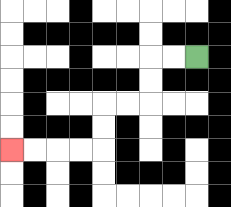{'start': '[8, 2]', 'end': '[0, 6]', 'path_directions': 'L,L,D,D,L,L,D,D,L,L,L,L', 'path_coordinates': '[[8, 2], [7, 2], [6, 2], [6, 3], [6, 4], [5, 4], [4, 4], [4, 5], [4, 6], [3, 6], [2, 6], [1, 6], [0, 6]]'}